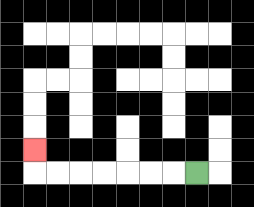{'start': '[8, 7]', 'end': '[1, 6]', 'path_directions': 'L,L,L,L,L,L,L,U', 'path_coordinates': '[[8, 7], [7, 7], [6, 7], [5, 7], [4, 7], [3, 7], [2, 7], [1, 7], [1, 6]]'}